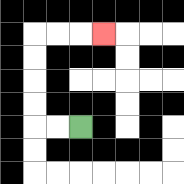{'start': '[3, 5]', 'end': '[4, 1]', 'path_directions': 'L,L,U,U,U,U,R,R,R', 'path_coordinates': '[[3, 5], [2, 5], [1, 5], [1, 4], [1, 3], [1, 2], [1, 1], [2, 1], [3, 1], [4, 1]]'}